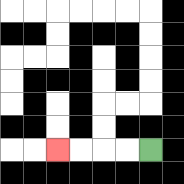{'start': '[6, 6]', 'end': '[2, 6]', 'path_directions': 'L,L,L,L', 'path_coordinates': '[[6, 6], [5, 6], [4, 6], [3, 6], [2, 6]]'}